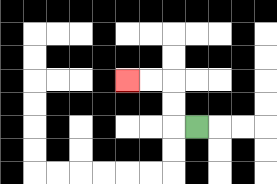{'start': '[8, 5]', 'end': '[5, 3]', 'path_directions': 'L,U,U,L,L', 'path_coordinates': '[[8, 5], [7, 5], [7, 4], [7, 3], [6, 3], [5, 3]]'}